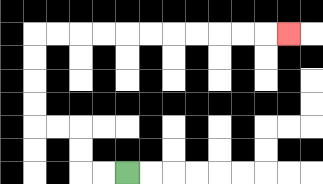{'start': '[5, 7]', 'end': '[12, 1]', 'path_directions': 'L,L,U,U,L,L,U,U,U,U,R,R,R,R,R,R,R,R,R,R,R', 'path_coordinates': '[[5, 7], [4, 7], [3, 7], [3, 6], [3, 5], [2, 5], [1, 5], [1, 4], [1, 3], [1, 2], [1, 1], [2, 1], [3, 1], [4, 1], [5, 1], [6, 1], [7, 1], [8, 1], [9, 1], [10, 1], [11, 1], [12, 1]]'}